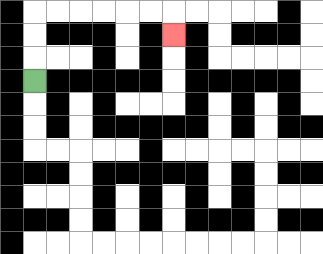{'start': '[1, 3]', 'end': '[7, 1]', 'path_directions': 'U,U,U,R,R,R,R,R,R,D', 'path_coordinates': '[[1, 3], [1, 2], [1, 1], [1, 0], [2, 0], [3, 0], [4, 0], [5, 0], [6, 0], [7, 0], [7, 1]]'}